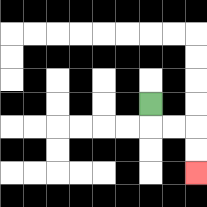{'start': '[6, 4]', 'end': '[8, 7]', 'path_directions': 'D,R,R,D,D', 'path_coordinates': '[[6, 4], [6, 5], [7, 5], [8, 5], [8, 6], [8, 7]]'}